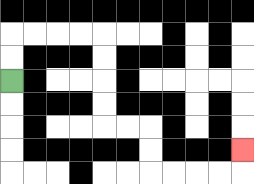{'start': '[0, 3]', 'end': '[10, 6]', 'path_directions': 'U,U,R,R,R,R,D,D,D,D,R,R,D,D,R,R,R,R,U', 'path_coordinates': '[[0, 3], [0, 2], [0, 1], [1, 1], [2, 1], [3, 1], [4, 1], [4, 2], [4, 3], [4, 4], [4, 5], [5, 5], [6, 5], [6, 6], [6, 7], [7, 7], [8, 7], [9, 7], [10, 7], [10, 6]]'}